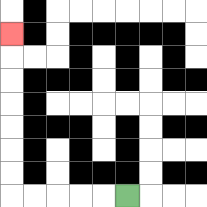{'start': '[5, 8]', 'end': '[0, 1]', 'path_directions': 'L,L,L,L,L,U,U,U,U,U,U,U', 'path_coordinates': '[[5, 8], [4, 8], [3, 8], [2, 8], [1, 8], [0, 8], [0, 7], [0, 6], [0, 5], [0, 4], [0, 3], [0, 2], [0, 1]]'}